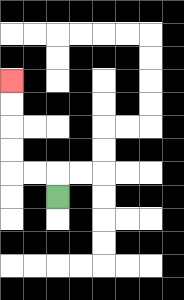{'start': '[2, 8]', 'end': '[0, 3]', 'path_directions': 'U,L,L,U,U,U,U', 'path_coordinates': '[[2, 8], [2, 7], [1, 7], [0, 7], [0, 6], [0, 5], [0, 4], [0, 3]]'}